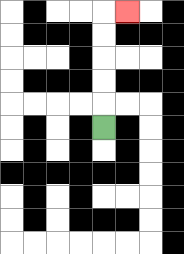{'start': '[4, 5]', 'end': '[5, 0]', 'path_directions': 'U,U,U,U,U,R', 'path_coordinates': '[[4, 5], [4, 4], [4, 3], [4, 2], [4, 1], [4, 0], [5, 0]]'}